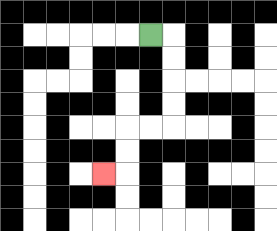{'start': '[6, 1]', 'end': '[4, 7]', 'path_directions': 'R,D,D,D,D,L,L,D,D,L', 'path_coordinates': '[[6, 1], [7, 1], [7, 2], [7, 3], [7, 4], [7, 5], [6, 5], [5, 5], [5, 6], [5, 7], [4, 7]]'}